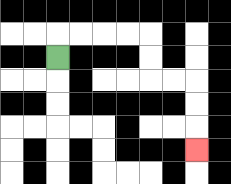{'start': '[2, 2]', 'end': '[8, 6]', 'path_directions': 'U,R,R,R,R,D,D,R,R,D,D,D', 'path_coordinates': '[[2, 2], [2, 1], [3, 1], [4, 1], [5, 1], [6, 1], [6, 2], [6, 3], [7, 3], [8, 3], [8, 4], [8, 5], [8, 6]]'}